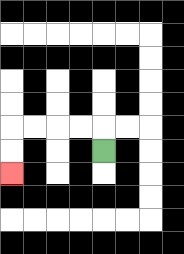{'start': '[4, 6]', 'end': '[0, 7]', 'path_directions': 'U,L,L,L,L,D,D', 'path_coordinates': '[[4, 6], [4, 5], [3, 5], [2, 5], [1, 5], [0, 5], [0, 6], [0, 7]]'}